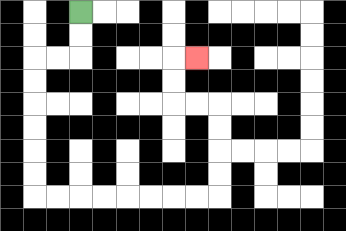{'start': '[3, 0]', 'end': '[8, 2]', 'path_directions': 'D,D,L,L,D,D,D,D,D,D,R,R,R,R,R,R,R,R,U,U,U,U,L,L,U,U,R', 'path_coordinates': '[[3, 0], [3, 1], [3, 2], [2, 2], [1, 2], [1, 3], [1, 4], [1, 5], [1, 6], [1, 7], [1, 8], [2, 8], [3, 8], [4, 8], [5, 8], [6, 8], [7, 8], [8, 8], [9, 8], [9, 7], [9, 6], [9, 5], [9, 4], [8, 4], [7, 4], [7, 3], [7, 2], [8, 2]]'}